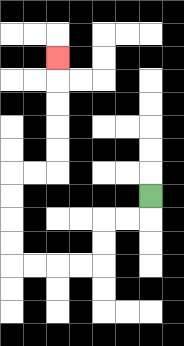{'start': '[6, 8]', 'end': '[2, 2]', 'path_directions': 'D,L,L,D,D,L,L,L,L,U,U,U,U,R,R,U,U,U,U,U', 'path_coordinates': '[[6, 8], [6, 9], [5, 9], [4, 9], [4, 10], [4, 11], [3, 11], [2, 11], [1, 11], [0, 11], [0, 10], [0, 9], [0, 8], [0, 7], [1, 7], [2, 7], [2, 6], [2, 5], [2, 4], [2, 3], [2, 2]]'}